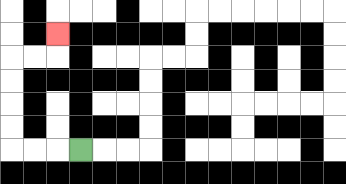{'start': '[3, 6]', 'end': '[2, 1]', 'path_directions': 'L,L,L,U,U,U,U,R,R,U', 'path_coordinates': '[[3, 6], [2, 6], [1, 6], [0, 6], [0, 5], [0, 4], [0, 3], [0, 2], [1, 2], [2, 2], [2, 1]]'}